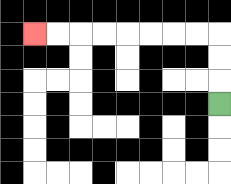{'start': '[9, 4]', 'end': '[1, 1]', 'path_directions': 'U,U,U,L,L,L,L,L,L,L,L', 'path_coordinates': '[[9, 4], [9, 3], [9, 2], [9, 1], [8, 1], [7, 1], [6, 1], [5, 1], [4, 1], [3, 1], [2, 1], [1, 1]]'}